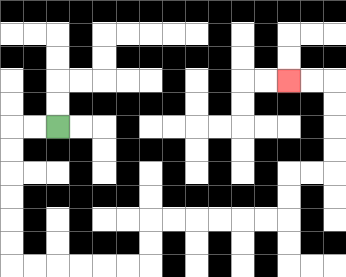{'start': '[2, 5]', 'end': '[12, 3]', 'path_directions': 'L,L,D,D,D,D,D,D,R,R,R,R,R,R,U,U,R,R,R,R,R,R,U,U,R,R,U,U,U,U,L,L', 'path_coordinates': '[[2, 5], [1, 5], [0, 5], [0, 6], [0, 7], [0, 8], [0, 9], [0, 10], [0, 11], [1, 11], [2, 11], [3, 11], [4, 11], [5, 11], [6, 11], [6, 10], [6, 9], [7, 9], [8, 9], [9, 9], [10, 9], [11, 9], [12, 9], [12, 8], [12, 7], [13, 7], [14, 7], [14, 6], [14, 5], [14, 4], [14, 3], [13, 3], [12, 3]]'}